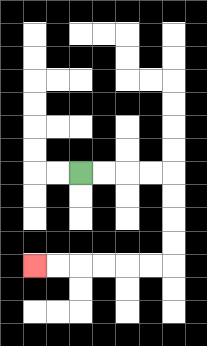{'start': '[3, 7]', 'end': '[1, 11]', 'path_directions': 'R,R,R,R,D,D,D,D,L,L,L,L,L,L', 'path_coordinates': '[[3, 7], [4, 7], [5, 7], [6, 7], [7, 7], [7, 8], [7, 9], [7, 10], [7, 11], [6, 11], [5, 11], [4, 11], [3, 11], [2, 11], [1, 11]]'}